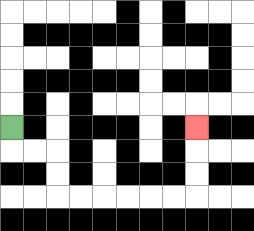{'start': '[0, 5]', 'end': '[8, 5]', 'path_directions': 'D,R,R,D,D,R,R,R,R,R,R,U,U,U', 'path_coordinates': '[[0, 5], [0, 6], [1, 6], [2, 6], [2, 7], [2, 8], [3, 8], [4, 8], [5, 8], [6, 8], [7, 8], [8, 8], [8, 7], [8, 6], [8, 5]]'}